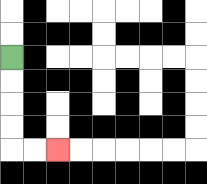{'start': '[0, 2]', 'end': '[2, 6]', 'path_directions': 'D,D,D,D,R,R', 'path_coordinates': '[[0, 2], [0, 3], [0, 4], [0, 5], [0, 6], [1, 6], [2, 6]]'}